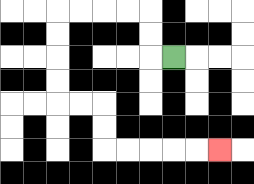{'start': '[7, 2]', 'end': '[9, 6]', 'path_directions': 'L,U,U,L,L,L,L,D,D,D,D,R,R,D,D,R,R,R,R,R', 'path_coordinates': '[[7, 2], [6, 2], [6, 1], [6, 0], [5, 0], [4, 0], [3, 0], [2, 0], [2, 1], [2, 2], [2, 3], [2, 4], [3, 4], [4, 4], [4, 5], [4, 6], [5, 6], [6, 6], [7, 6], [8, 6], [9, 6]]'}